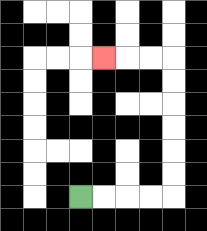{'start': '[3, 8]', 'end': '[4, 2]', 'path_directions': 'R,R,R,R,U,U,U,U,U,U,L,L,L', 'path_coordinates': '[[3, 8], [4, 8], [5, 8], [6, 8], [7, 8], [7, 7], [7, 6], [7, 5], [7, 4], [7, 3], [7, 2], [6, 2], [5, 2], [4, 2]]'}